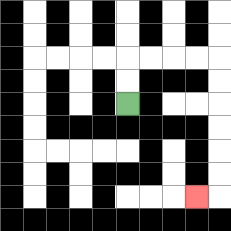{'start': '[5, 4]', 'end': '[8, 8]', 'path_directions': 'U,U,R,R,R,R,D,D,D,D,D,D,L', 'path_coordinates': '[[5, 4], [5, 3], [5, 2], [6, 2], [7, 2], [8, 2], [9, 2], [9, 3], [9, 4], [9, 5], [9, 6], [9, 7], [9, 8], [8, 8]]'}